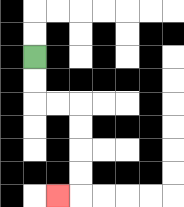{'start': '[1, 2]', 'end': '[2, 8]', 'path_directions': 'D,D,R,R,D,D,D,D,L', 'path_coordinates': '[[1, 2], [1, 3], [1, 4], [2, 4], [3, 4], [3, 5], [3, 6], [3, 7], [3, 8], [2, 8]]'}